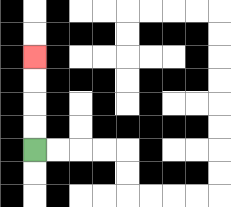{'start': '[1, 6]', 'end': '[1, 2]', 'path_directions': 'U,U,U,U', 'path_coordinates': '[[1, 6], [1, 5], [1, 4], [1, 3], [1, 2]]'}